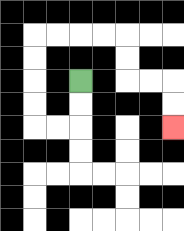{'start': '[3, 3]', 'end': '[7, 5]', 'path_directions': 'D,D,L,L,U,U,U,U,R,R,R,R,D,D,R,R,D,D', 'path_coordinates': '[[3, 3], [3, 4], [3, 5], [2, 5], [1, 5], [1, 4], [1, 3], [1, 2], [1, 1], [2, 1], [3, 1], [4, 1], [5, 1], [5, 2], [5, 3], [6, 3], [7, 3], [7, 4], [7, 5]]'}